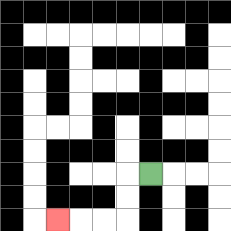{'start': '[6, 7]', 'end': '[2, 9]', 'path_directions': 'L,D,D,L,L,L', 'path_coordinates': '[[6, 7], [5, 7], [5, 8], [5, 9], [4, 9], [3, 9], [2, 9]]'}